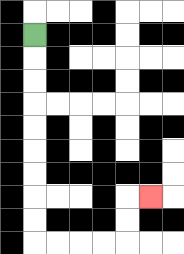{'start': '[1, 1]', 'end': '[6, 8]', 'path_directions': 'D,D,D,D,D,D,D,D,D,R,R,R,R,U,U,R', 'path_coordinates': '[[1, 1], [1, 2], [1, 3], [1, 4], [1, 5], [1, 6], [1, 7], [1, 8], [1, 9], [1, 10], [2, 10], [3, 10], [4, 10], [5, 10], [5, 9], [5, 8], [6, 8]]'}